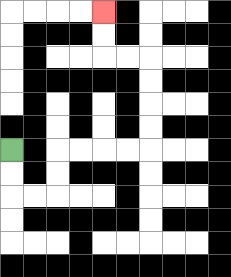{'start': '[0, 6]', 'end': '[4, 0]', 'path_directions': 'D,D,R,R,U,U,R,R,R,R,U,U,U,U,L,L,U,U', 'path_coordinates': '[[0, 6], [0, 7], [0, 8], [1, 8], [2, 8], [2, 7], [2, 6], [3, 6], [4, 6], [5, 6], [6, 6], [6, 5], [6, 4], [6, 3], [6, 2], [5, 2], [4, 2], [4, 1], [4, 0]]'}